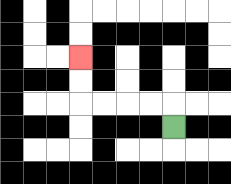{'start': '[7, 5]', 'end': '[3, 2]', 'path_directions': 'U,L,L,L,L,U,U', 'path_coordinates': '[[7, 5], [7, 4], [6, 4], [5, 4], [4, 4], [3, 4], [3, 3], [3, 2]]'}